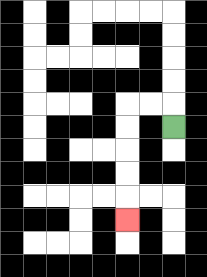{'start': '[7, 5]', 'end': '[5, 9]', 'path_directions': 'U,L,L,D,D,D,D,D', 'path_coordinates': '[[7, 5], [7, 4], [6, 4], [5, 4], [5, 5], [5, 6], [5, 7], [5, 8], [5, 9]]'}